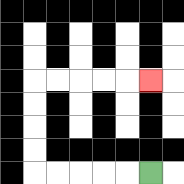{'start': '[6, 7]', 'end': '[6, 3]', 'path_directions': 'L,L,L,L,L,U,U,U,U,R,R,R,R,R', 'path_coordinates': '[[6, 7], [5, 7], [4, 7], [3, 7], [2, 7], [1, 7], [1, 6], [1, 5], [1, 4], [1, 3], [2, 3], [3, 3], [4, 3], [5, 3], [6, 3]]'}